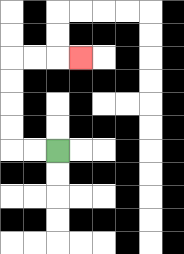{'start': '[2, 6]', 'end': '[3, 2]', 'path_directions': 'L,L,U,U,U,U,R,R,R', 'path_coordinates': '[[2, 6], [1, 6], [0, 6], [0, 5], [0, 4], [0, 3], [0, 2], [1, 2], [2, 2], [3, 2]]'}